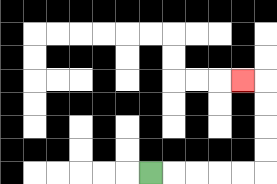{'start': '[6, 7]', 'end': '[10, 3]', 'path_directions': 'R,R,R,R,R,U,U,U,U,L', 'path_coordinates': '[[6, 7], [7, 7], [8, 7], [9, 7], [10, 7], [11, 7], [11, 6], [11, 5], [11, 4], [11, 3], [10, 3]]'}